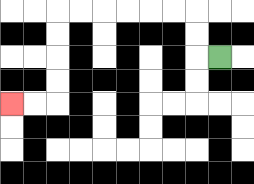{'start': '[9, 2]', 'end': '[0, 4]', 'path_directions': 'L,U,U,L,L,L,L,L,L,D,D,D,D,L,L', 'path_coordinates': '[[9, 2], [8, 2], [8, 1], [8, 0], [7, 0], [6, 0], [5, 0], [4, 0], [3, 0], [2, 0], [2, 1], [2, 2], [2, 3], [2, 4], [1, 4], [0, 4]]'}